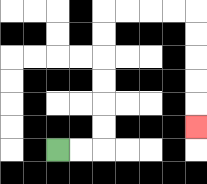{'start': '[2, 6]', 'end': '[8, 5]', 'path_directions': 'R,R,U,U,U,U,U,U,R,R,R,R,D,D,D,D,D', 'path_coordinates': '[[2, 6], [3, 6], [4, 6], [4, 5], [4, 4], [4, 3], [4, 2], [4, 1], [4, 0], [5, 0], [6, 0], [7, 0], [8, 0], [8, 1], [8, 2], [8, 3], [8, 4], [8, 5]]'}